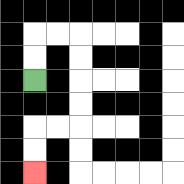{'start': '[1, 3]', 'end': '[1, 7]', 'path_directions': 'U,U,R,R,D,D,D,D,L,L,D,D', 'path_coordinates': '[[1, 3], [1, 2], [1, 1], [2, 1], [3, 1], [3, 2], [3, 3], [3, 4], [3, 5], [2, 5], [1, 5], [1, 6], [1, 7]]'}